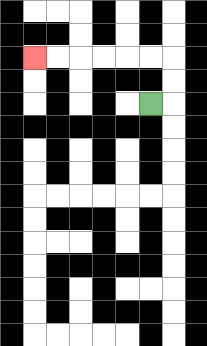{'start': '[6, 4]', 'end': '[1, 2]', 'path_directions': 'R,U,U,L,L,L,L,L,L', 'path_coordinates': '[[6, 4], [7, 4], [7, 3], [7, 2], [6, 2], [5, 2], [4, 2], [3, 2], [2, 2], [1, 2]]'}